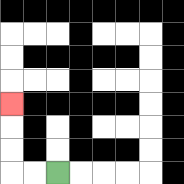{'start': '[2, 7]', 'end': '[0, 4]', 'path_directions': 'L,L,U,U,U', 'path_coordinates': '[[2, 7], [1, 7], [0, 7], [0, 6], [0, 5], [0, 4]]'}